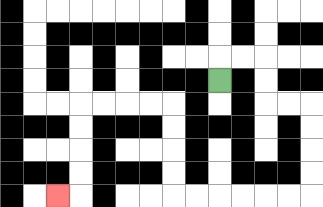{'start': '[9, 3]', 'end': '[2, 8]', 'path_directions': 'U,R,R,D,D,R,R,D,D,D,D,L,L,L,L,L,L,U,U,U,U,L,L,L,L,D,D,D,D,L', 'path_coordinates': '[[9, 3], [9, 2], [10, 2], [11, 2], [11, 3], [11, 4], [12, 4], [13, 4], [13, 5], [13, 6], [13, 7], [13, 8], [12, 8], [11, 8], [10, 8], [9, 8], [8, 8], [7, 8], [7, 7], [7, 6], [7, 5], [7, 4], [6, 4], [5, 4], [4, 4], [3, 4], [3, 5], [3, 6], [3, 7], [3, 8], [2, 8]]'}